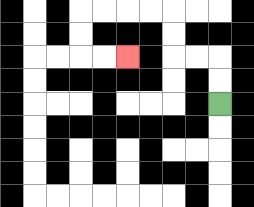{'start': '[9, 4]', 'end': '[5, 2]', 'path_directions': 'U,U,L,L,U,U,L,L,L,L,D,D,R,R', 'path_coordinates': '[[9, 4], [9, 3], [9, 2], [8, 2], [7, 2], [7, 1], [7, 0], [6, 0], [5, 0], [4, 0], [3, 0], [3, 1], [3, 2], [4, 2], [5, 2]]'}